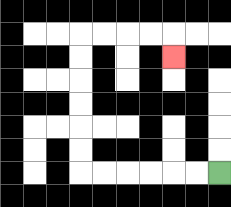{'start': '[9, 7]', 'end': '[7, 2]', 'path_directions': 'L,L,L,L,L,L,U,U,U,U,U,U,R,R,R,R,D', 'path_coordinates': '[[9, 7], [8, 7], [7, 7], [6, 7], [5, 7], [4, 7], [3, 7], [3, 6], [3, 5], [3, 4], [3, 3], [3, 2], [3, 1], [4, 1], [5, 1], [6, 1], [7, 1], [7, 2]]'}